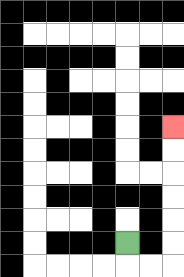{'start': '[5, 10]', 'end': '[7, 5]', 'path_directions': 'D,R,R,U,U,U,U,U,U', 'path_coordinates': '[[5, 10], [5, 11], [6, 11], [7, 11], [7, 10], [7, 9], [7, 8], [7, 7], [7, 6], [7, 5]]'}